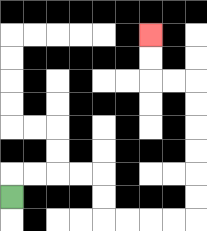{'start': '[0, 8]', 'end': '[6, 1]', 'path_directions': 'U,R,R,R,R,D,D,R,R,R,R,U,U,U,U,U,U,L,L,U,U', 'path_coordinates': '[[0, 8], [0, 7], [1, 7], [2, 7], [3, 7], [4, 7], [4, 8], [4, 9], [5, 9], [6, 9], [7, 9], [8, 9], [8, 8], [8, 7], [8, 6], [8, 5], [8, 4], [8, 3], [7, 3], [6, 3], [6, 2], [6, 1]]'}